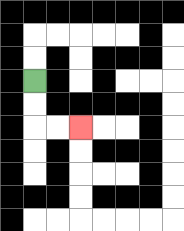{'start': '[1, 3]', 'end': '[3, 5]', 'path_directions': 'D,D,R,R', 'path_coordinates': '[[1, 3], [1, 4], [1, 5], [2, 5], [3, 5]]'}